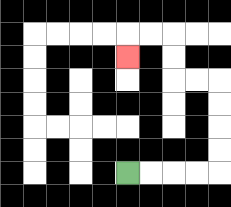{'start': '[5, 7]', 'end': '[5, 2]', 'path_directions': 'R,R,R,R,U,U,U,U,L,L,U,U,L,L,D', 'path_coordinates': '[[5, 7], [6, 7], [7, 7], [8, 7], [9, 7], [9, 6], [9, 5], [9, 4], [9, 3], [8, 3], [7, 3], [7, 2], [7, 1], [6, 1], [5, 1], [5, 2]]'}